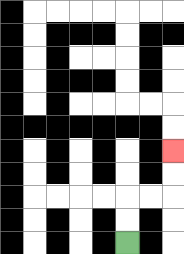{'start': '[5, 10]', 'end': '[7, 6]', 'path_directions': 'U,U,R,R,U,U', 'path_coordinates': '[[5, 10], [5, 9], [5, 8], [6, 8], [7, 8], [7, 7], [7, 6]]'}